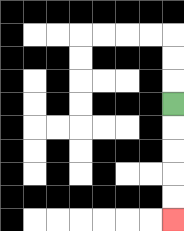{'start': '[7, 4]', 'end': '[7, 9]', 'path_directions': 'D,D,D,D,D', 'path_coordinates': '[[7, 4], [7, 5], [7, 6], [7, 7], [7, 8], [7, 9]]'}